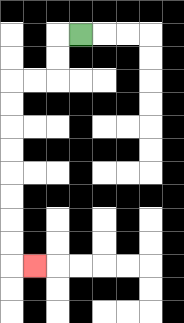{'start': '[3, 1]', 'end': '[1, 11]', 'path_directions': 'L,D,D,L,L,D,D,D,D,D,D,D,D,R', 'path_coordinates': '[[3, 1], [2, 1], [2, 2], [2, 3], [1, 3], [0, 3], [0, 4], [0, 5], [0, 6], [0, 7], [0, 8], [0, 9], [0, 10], [0, 11], [1, 11]]'}